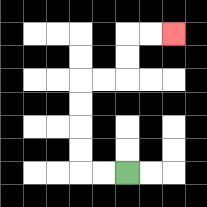{'start': '[5, 7]', 'end': '[7, 1]', 'path_directions': 'L,L,U,U,U,U,R,R,U,U,R,R', 'path_coordinates': '[[5, 7], [4, 7], [3, 7], [3, 6], [3, 5], [3, 4], [3, 3], [4, 3], [5, 3], [5, 2], [5, 1], [6, 1], [7, 1]]'}